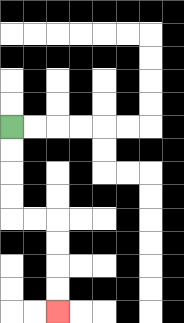{'start': '[0, 5]', 'end': '[2, 13]', 'path_directions': 'D,D,D,D,R,R,D,D,D,D', 'path_coordinates': '[[0, 5], [0, 6], [0, 7], [0, 8], [0, 9], [1, 9], [2, 9], [2, 10], [2, 11], [2, 12], [2, 13]]'}